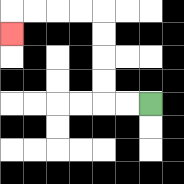{'start': '[6, 4]', 'end': '[0, 1]', 'path_directions': 'L,L,U,U,U,U,L,L,L,L,D', 'path_coordinates': '[[6, 4], [5, 4], [4, 4], [4, 3], [4, 2], [4, 1], [4, 0], [3, 0], [2, 0], [1, 0], [0, 0], [0, 1]]'}